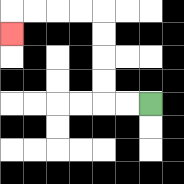{'start': '[6, 4]', 'end': '[0, 1]', 'path_directions': 'L,L,U,U,U,U,L,L,L,L,D', 'path_coordinates': '[[6, 4], [5, 4], [4, 4], [4, 3], [4, 2], [4, 1], [4, 0], [3, 0], [2, 0], [1, 0], [0, 0], [0, 1]]'}